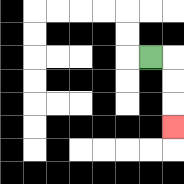{'start': '[6, 2]', 'end': '[7, 5]', 'path_directions': 'R,D,D,D', 'path_coordinates': '[[6, 2], [7, 2], [7, 3], [7, 4], [7, 5]]'}